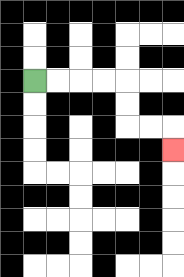{'start': '[1, 3]', 'end': '[7, 6]', 'path_directions': 'R,R,R,R,D,D,R,R,D', 'path_coordinates': '[[1, 3], [2, 3], [3, 3], [4, 3], [5, 3], [5, 4], [5, 5], [6, 5], [7, 5], [7, 6]]'}